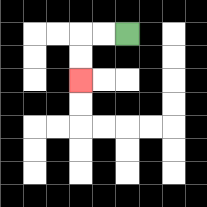{'start': '[5, 1]', 'end': '[3, 3]', 'path_directions': 'L,L,D,D', 'path_coordinates': '[[5, 1], [4, 1], [3, 1], [3, 2], [3, 3]]'}